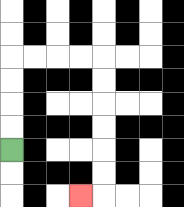{'start': '[0, 6]', 'end': '[3, 8]', 'path_directions': 'U,U,U,U,R,R,R,R,D,D,D,D,D,D,L', 'path_coordinates': '[[0, 6], [0, 5], [0, 4], [0, 3], [0, 2], [1, 2], [2, 2], [3, 2], [4, 2], [4, 3], [4, 4], [4, 5], [4, 6], [4, 7], [4, 8], [3, 8]]'}